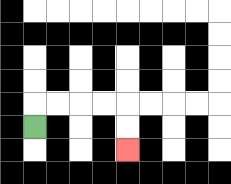{'start': '[1, 5]', 'end': '[5, 6]', 'path_directions': 'U,R,R,R,R,D,D', 'path_coordinates': '[[1, 5], [1, 4], [2, 4], [3, 4], [4, 4], [5, 4], [5, 5], [5, 6]]'}